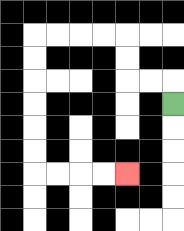{'start': '[7, 4]', 'end': '[5, 7]', 'path_directions': 'U,L,L,U,U,L,L,L,L,D,D,D,D,D,D,R,R,R,R', 'path_coordinates': '[[7, 4], [7, 3], [6, 3], [5, 3], [5, 2], [5, 1], [4, 1], [3, 1], [2, 1], [1, 1], [1, 2], [1, 3], [1, 4], [1, 5], [1, 6], [1, 7], [2, 7], [3, 7], [4, 7], [5, 7]]'}